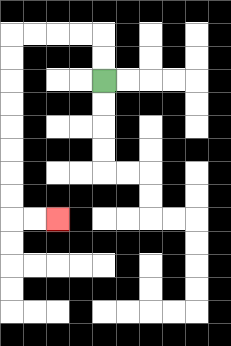{'start': '[4, 3]', 'end': '[2, 9]', 'path_directions': 'U,U,L,L,L,L,D,D,D,D,D,D,D,D,R,R', 'path_coordinates': '[[4, 3], [4, 2], [4, 1], [3, 1], [2, 1], [1, 1], [0, 1], [0, 2], [0, 3], [0, 4], [0, 5], [0, 6], [0, 7], [0, 8], [0, 9], [1, 9], [2, 9]]'}